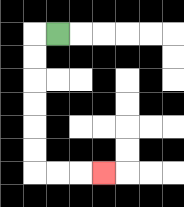{'start': '[2, 1]', 'end': '[4, 7]', 'path_directions': 'L,D,D,D,D,D,D,R,R,R', 'path_coordinates': '[[2, 1], [1, 1], [1, 2], [1, 3], [1, 4], [1, 5], [1, 6], [1, 7], [2, 7], [3, 7], [4, 7]]'}